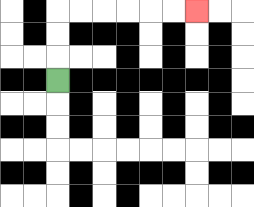{'start': '[2, 3]', 'end': '[8, 0]', 'path_directions': 'U,U,U,R,R,R,R,R,R', 'path_coordinates': '[[2, 3], [2, 2], [2, 1], [2, 0], [3, 0], [4, 0], [5, 0], [6, 0], [7, 0], [8, 0]]'}